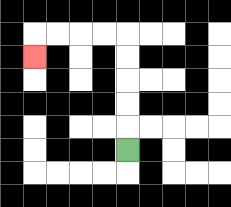{'start': '[5, 6]', 'end': '[1, 2]', 'path_directions': 'U,U,U,U,U,L,L,L,L,D', 'path_coordinates': '[[5, 6], [5, 5], [5, 4], [5, 3], [5, 2], [5, 1], [4, 1], [3, 1], [2, 1], [1, 1], [1, 2]]'}